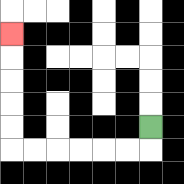{'start': '[6, 5]', 'end': '[0, 1]', 'path_directions': 'D,L,L,L,L,L,L,U,U,U,U,U', 'path_coordinates': '[[6, 5], [6, 6], [5, 6], [4, 6], [3, 6], [2, 6], [1, 6], [0, 6], [0, 5], [0, 4], [0, 3], [0, 2], [0, 1]]'}